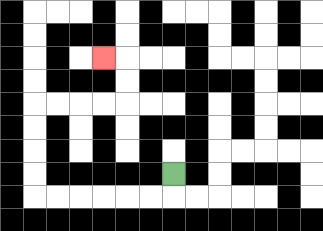{'start': '[7, 7]', 'end': '[4, 2]', 'path_directions': 'D,L,L,L,L,L,L,U,U,U,U,R,R,R,R,U,U,L', 'path_coordinates': '[[7, 7], [7, 8], [6, 8], [5, 8], [4, 8], [3, 8], [2, 8], [1, 8], [1, 7], [1, 6], [1, 5], [1, 4], [2, 4], [3, 4], [4, 4], [5, 4], [5, 3], [5, 2], [4, 2]]'}